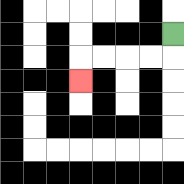{'start': '[7, 1]', 'end': '[3, 3]', 'path_directions': 'D,L,L,L,L,D', 'path_coordinates': '[[7, 1], [7, 2], [6, 2], [5, 2], [4, 2], [3, 2], [3, 3]]'}